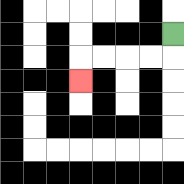{'start': '[7, 1]', 'end': '[3, 3]', 'path_directions': 'D,L,L,L,L,D', 'path_coordinates': '[[7, 1], [7, 2], [6, 2], [5, 2], [4, 2], [3, 2], [3, 3]]'}